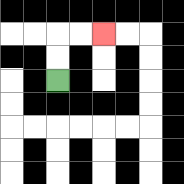{'start': '[2, 3]', 'end': '[4, 1]', 'path_directions': 'U,U,R,R', 'path_coordinates': '[[2, 3], [2, 2], [2, 1], [3, 1], [4, 1]]'}